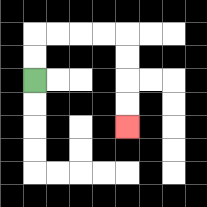{'start': '[1, 3]', 'end': '[5, 5]', 'path_directions': 'U,U,R,R,R,R,D,D,D,D', 'path_coordinates': '[[1, 3], [1, 2], [1, 1], [2, 1], [3, 1], [4, 1], [5, 1], [5, 2], [5, 3], [5, 4], [5, 5]]'}